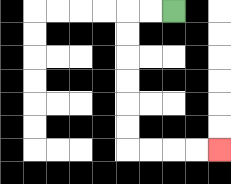{'start': '[7, 0]', 'end': '[9, 6]', 'path_directions': 'L,L,D,D,D,D,D,D,R,R,R,R', 'path_coordinates': '[[7, 0], [6, 0], [5, 0], [5, 1], [5, 2], [5, 3], [5, 4], [5, 5], [5, 6], [6, 6], [7, 6], [8, 6], [9, 6]]'}